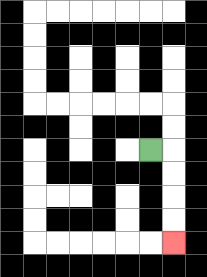{'start': '[6, 6]', 'end': '[7, 10]', 'path_directions': 'R,D,D,D,D', 'path_coordinates': '[[6, 6], [7, 6], [7, 7], [7, 8], [7, 9], [7, 10]]'}